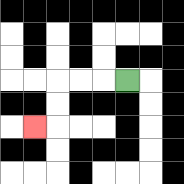{'start': '[5, 3]', 'end': '[1, 5]', 'path_directions': 'L,L,L,D,D,L', 'path_coordinates': '[[5, 3], [4, 3], [3, 3], [2, 3], [2, 4], [2, 5], [1, 5]]'}